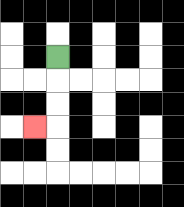{'start': '[2, 2]', 'end': '[1, 5]', 'path_directions': 'D,D,D,L', 'path_coordinates': '[[2, 2], [2, 3], [2, 4], [2, 5], [1, 5]]'}